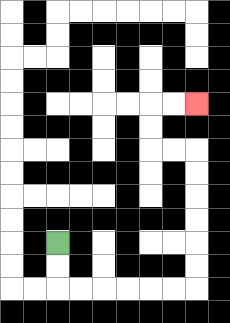{'start': '[2, 10]', 'end': '[8, 4]', 'path_directions': 'D,D,R,R,R,R,R,R,U,U,U,U,U,U,L,L,U,U,R,R', 'path_coordinates': '[[2, 10], [2, 11], [2, 12], [3, 12], [4, 12], [5, 12], [6, 12], [7, 12], [8, 12], [8, 11], [8, 10], [8, 9], [8, 8], [8, 7], [8, 6], [7, 6], [6, 6], [6, 5], [6, 4], [7, 4], [8, 4]]'}